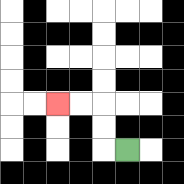{'start': '[5, 6]', 'end': '[2, 4]', 'path_directions': 'L,U,U,L,L', 'path_coordinates': '[[5, 6], [4, 6], [4, 5], [4, 4], [3, 4], [2, 4]]'}